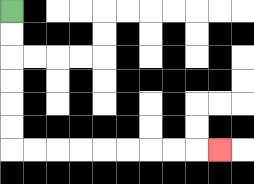{'start': '[0, 0]', 'end': '[9, 6]', 'path_directions': 'D,D,D,D,D,D,R,R,R,R,R,R,R,R,R', 'path_coordinates': '[[0, 0], [0, 1], [0, 2], [0, 3], [0, 4], [0, 5], [0, 6], [1, 6], [2, 6], [3, 6], [4, 6], [5, 6], [6, 6], [7, 6], [8, 6], [9, 6]]'}